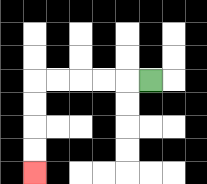{'start': '[6, 3]', 'end': '[1, 7]', 'path_directions': 'L,L,L,L,L,D,D,D,D', 'path_coordinates': '[[6, 3], [5, 3], [4, 3], [3, 3], [2, 3], [1, 3], [1, 4], [1, 5], [1, 6], [1, 7]]'}